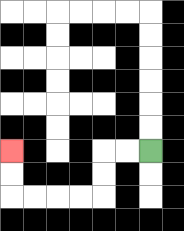{'start': '[6, 6]', 'end': '[0, 6]', 'path_directions': 'L,L,D,D,L,L,L,L,U,U', 'path_coordinates': '[[6, 6], [5, 6], [4, 6], [4, 7], [4, 8], [3, 8], [2, 8], [1, 8], [0, 8], [0, 7], [0, 6]]'}